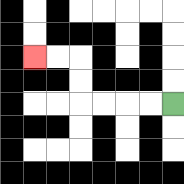{'start': '[7, 4]', 'end': '[1, 2]', 'path_directions': 'L,L,L,L,U,U,L,L', 'path_coordinates': '[[7, 4], [6, 4], [5, 4], [4, 4], [3, 4], [3, 3], [3, 2], [2, 2], [1, 2]]'}